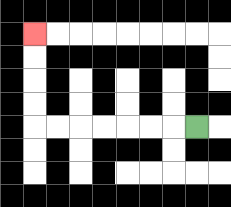{'start': '[8, 5]', 'end': '[1, 1]', 'path_directions': 'L,L,L,L,L,L,L,U,U,U,U', 'path_coordinates': '[[8, 5], [7, 5], [6, 5], [5, 5], [4, 5], [3, 5], [2, 5], [1, 5], [1, 4], [1, 3], [1, 2], [1, 1]]'}